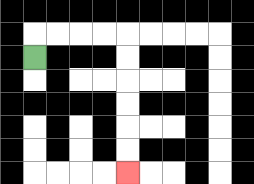{'start': '[1, 2]', 'end': '[5, 7]', 'path_directions': 'U,R,R,R,R,D,D,D,D,D,D', 'path_coordinates': '[[1, 2], [1, 1], [2, 1], [3, 1], [4, 1], [5, 1], [5, 2], [5, 3], [5, 4], [5, 5], [5, 6], [5, 7]]'}